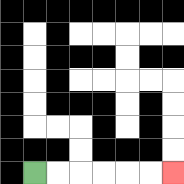{'start': '[1, 7]', 'end': '[7, 7]', 'path_directions': 'R,R,R,R,R,R', 'path_coordinates': '[[1, 7], [2, 7], [3, 7], [4, 7], [5, 7], [6, 7], [7, 7]]'}